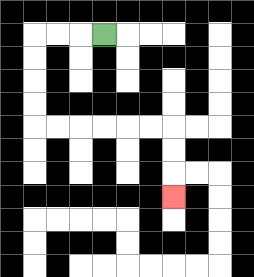{'start': '[4, 1]', 'end': '[7, 8]', 'path_directions': 'L,L,L,D,D,D,D,R,R,R,R,R,R,D,D,D', 'path_coordinates': '[[4, 1], [3, 1], [2, 1], [1, 1], [1, 2], [1, 3], [1, 4], [1, 5], [2, 5], [3, 5], [4, 5], [5, 5], [6, 5], [7, 5], [7, 6], [7, 7], [7, 8]]'}